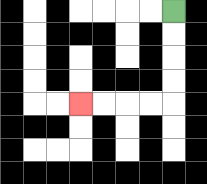{'start': '[7, 0]', 'end': '[3, 4]', 'path_directions': 'D,D,D,D,L,L,L,L', 'path_coordinates': '[[7, 0], [7, 1], [7, 2], [7, 3], [7, 4], [6, 4], [5, 4], [4, 4], [3, 4]]'}